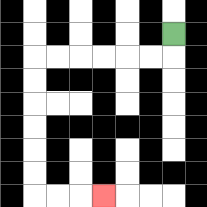{'start': '[7, 1]', 'end': '[4, 8]', 'path_directions': 'D,L,L,L,L,L,L,D,D,D,D,D,D,R,R,R', 'path_coordinates': '[[7, 1], [7, 2], [6, 2], [5, 2], [4, 2], [3, 2], [2, 2], [1, 2], [1, 3], [1, 4], [1, 5], [1, 6], [1, 7], [1, 8], [2, 8], [3, 8], [4, 8]]'}